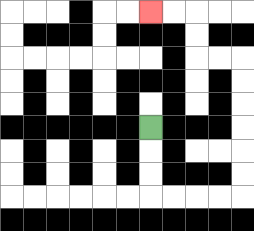{'start': '[6, 5]', 'end': '[6, 0]', 'path_directions': 'D,D,D,R,R,R,R,U,U,U,U,U,U,L,L,U,U,L,L', 'path_coordinates': '[[6, 5], [6, 6], [6, 7], [6, 8], [7, 8], [8, 8], [9, 8], [10, 8], [10, 7], [10, 6], [10, 5], [10, 4], [10, 3], [10, 2], [9, 2], [8, 2], [8, 1], [8, 0], [7, 0], [6, 0]]'}